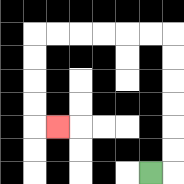{'start': '[6, 7]', 'end': '[2, 5]', 'path_directions': 'R,U,U,U,U,U,U,L,L,L,L,L,L,D,D,D,D,R', 'path_coordinates': '[[6, 7], [7, 7], [7, 6], [7, 5], [7, 4], [7, 3], [7, 2], [7, 1], [6, 1], [5, 1], [4, 1], [3, 1], [2, 1], [1, 1], [1, 2], [1, 3], [1, 4], [1, 5], [2, 5]]'}